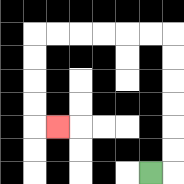{'start': '[6, 7]', 'end': '[2, 5]', 'path_directions': 'R,U,U,U,U,U,U,L,L,L,L,L,L,D,D,D,D,R', 'path_coordinates': '[[6, 7], [7, 7], [7, 6], [7, 5], [7, 4], [7, 3], [7, 2], [7, 1], [6, 1], [5, 1], [4, 1], [3, 1], [2, 1], [1, 1], [1, 2], [1, 3], [1, 4], [1, 5], [2, 5]]'}